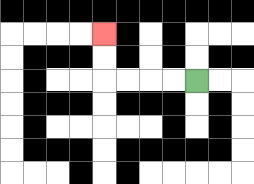{'start': '[8, 3]', 'end': '[4, 1]', 'path_directions': 'L,L,L,L,U,U', 'path_coordinates': '[[8, 3], [7, 3], [6, 3], [5, 3], [4, 3], [4, 2], [4, 1]]'}